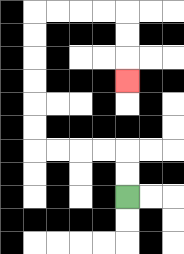{'start': '[5, 8]', 'end': '[5, 3]', 'path_directions': 'U,U,L,L,L,L,U,U,U,U,U,U,R,R,R,R,D,D,D', 'path_coordinates': '[[5, 8], [5, 7], [5, 6], [4, 6], [3, 6], [2, 6], [1, 6], [1, 5], [1, 4], [1, 3], [1, 2], [1, 1], [1, 0], [2, 0], [3, 0], [4, 0], [5, 0], [5, 1], [5, 2], [5, 3]]'}